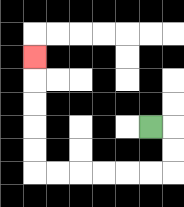{'start': '[6, 5]', 'end': '[1, 2]', 'path_directions': 'R,D,D,L,L,L,L,L,L,U,U,U,U,U', 'path_coordinates': '[[6, 5], [7, 5], [7, 6], [7, 7], [6, 7], [5, 7], [4, 7], [3, 7], [2, 7], [1, 7], [1, 6], [1, 5], [1, 4], [1, 3], [1, 2]]'}